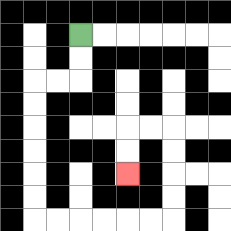{'start': '[3, 1]', 'end': '[5, 7]', 'path_directions': 'D,D,L,L,D,D,D,D,D,D,R,R,R,R,R,R,U,U,U,U,L,L,D,D', 'path_coordinates': '[[3, 1], [3, 2], [3, 3], [2, 3], [1, 3], [1, 4], [1, 5], [1, 6], [1, 7], [1, 8], [1, 9], [2, 9], [3, 9], [4, 9], [5, 9], [6, 9], [7, 9], [7, 8], [7, 7], [7, 6], [7, 5], [6, 5], [5, 5], [5, 6], [5, 7]]'}